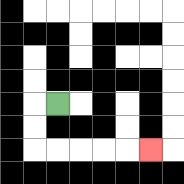{'start': '[2, 4]', 'end': '[6, 6]', 'path_directions': 'L,D,D,R,R,R,R,R', 'path_coordinates': '[[2, 4], [1, 4], [1, 5], [1, 6], [2, 6], [3, 6], [4, 6], [5, 6], [6, 6]]'}